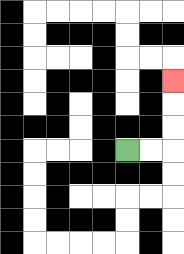{'start': '[5, 6]', 'end': '[7, 3]', 'path_directions': 'R,R,U,U,U', 'path_coordinates': '[[5, 6], [6, 6], [7, 6], [7, 5], [7, 4], [7, 3]]'}